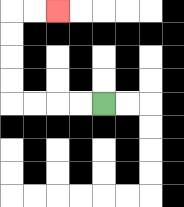{'start': '[4, 4]', 'end': '[2, 0]', 'path_directions': 'L,L,L,L,U,U,U,U,R,R', 'path_coordinates': '[[4, 4], [3, 4], [2, 4], [1, 4], [0, 4], [0, 3], [0, 2], [0, 1], [0, 0], [1, 0], [2, 0]]'}